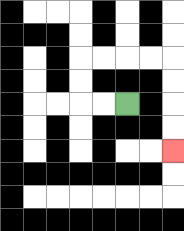{'start': '[5, 4]', 'end': '[7, 6]', 'path_directions': 'L,L,U,U,R,R,R,R,D,D,D,D', 'path_coordinates': '[[5, 4], [4, 4], [3, 4], [3, 3], [3, 2], [4, 2], [5, 2], [6, 2], [7, 2], [7, 3], [7, 4], [7, 5], [7, 6]]'}